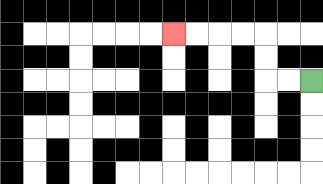{'start': '[13, 3]', 'end': '[7, 1]', 'path_directions': 'L,L,U,U,L,L,L,L', 'path_coordinates': '[[13, 3], [12, 3], [11, 3], [11, 2], [11, 1], [10, 1], [9, 1], [8, 1], [7, 1]]'}